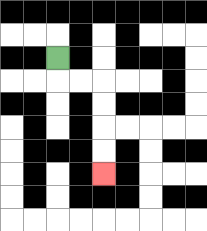{'start': '[2, 2]', 'end': '[4, 7]', 'path_directions': 'D,R,R,D,D,D,D', 'path_coordinates': '[[2, 2], [2, 3], [3, 3], [4, 3], [4, 4], [4, 5], [4, 6], [4, 7]]'}